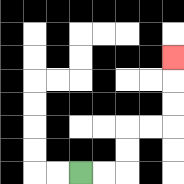{'start': '[3, 7]', 'end': '[7, 2]', 'path_directions': 'R,R,U,U,R,R,U,U,U', 'path_coordinates': '[[3, 7], [4, 7], [5, 7], [5, 6], [5, 5], [6, 5], [7, 5], [7, 4], [7, 3], [7, 2]]'}